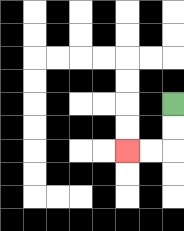{'start': '[7, 4]', 'end': '[5, 6]', 'path_directions': 'D,D,L,L', 'path_coordinates': '[[7, 4], [7, 5], [7, 6], [6, 6], [5, 6]]'}